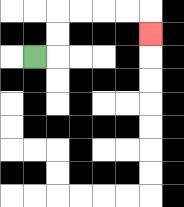{'start': '[1, 2]', 'end': '[6, 1]', 'path_directions': 'R,U,U,R,R,R,R,D', 'path_coordinates': '[[1, 2], [2, 2], [2, 1], [2, 0], [3, 0], [4, 0], [5, 0], [6, 0], [6, 1]]'}